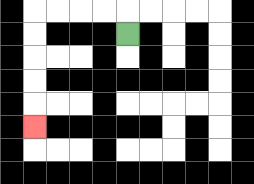{'start': '[5, 1]', 'end': '[1, 5]', 'path_directions': 'U,L,L,L,L,D,D,D,D,D', 'path_coordinates': '[[5, 1], [5, 0], [4, 0], [3, 0], [2, 0], [1, 0], [1, 1], [1, 2], [1, 3], [1, 4], [1, 5]]'}